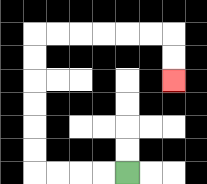{'start': '[5, 7]', 'end': '[7, 3]', 'path_directions': 'L,L,L,L,U,U,U,U,U,U,R,R,R,R,R,R,D,D', 'path_coordinates': '[[5, 7], [4, 7], [3, 7], [2, 7], [1, 7], [1, 6], [1, 5], [1, 4], [1, 3], [1, 2], [1, 1], [2, 1], [3, 1], [4, 1], [5, 1], [6, 1], [7, 1], [7, 2], [7, 3]]'}